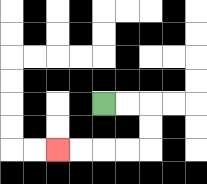{'start': '[4, 4]', 'end': '[2, 6]', 'path_directions': 'R,R,D,D,L,L,L,L', 'path_coordinates': '[[4, 4], [5, 4], [6, 4], [6, 5], [6, 6], [5, 6], [4, 6], [3, 6], [2, 6]]'}